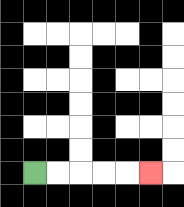{'start': '[1, 7]', 'end': '[6, 7]', 'path_directions': 'R,R,R,R,R', 'path_coordinates': '[[1, 7], [2, 7], [3, 7], [4, 7], [5, 7], [6, 7]]'}